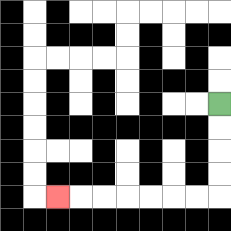{'start': '[9, 4]', 'end': '[2, 8]', 'path_directions': 'D,D,D,D,L,L,L,L,L,L,L', 'path_coordinates': '[[9, 4], [9, 5], [9, 6], [9, 7], [9, 8], [8, 8], [7, 8], [6, 8], [5, 8], [4, 8], [3, 8], [2, 8]]'}